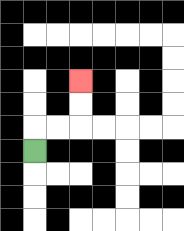{'start': '[1, 6]', 'end': '[3, 3]', 'path_directions': 'U,R,R,U,U', 'path_coordinates': '[[1, 6], [1, 5], [2, 5], [3, 5], [3, 4], [3, 3]]'}